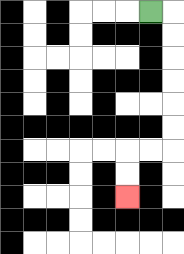{'start': '[6, 0]', 'end': '[5, 8]', 'path_directions': 'R,D,D,D,D,D,D,L,L,D,D', 'path_coordinates': '[[6, 0], [7, 0], [7, 1], [7, 2], [7, 3], [7, 4], [7, 5], [7, 6], [6, 6], [5, 6], [5, 7], [5, 8]]'}